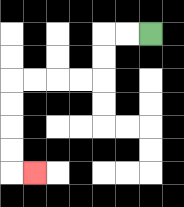{'start': '[6, 1]', 'end': '[1, 7]', 'path_directions': 'L,L,D,D,L,L,L,L,D,D,D,D,R', 'path_coordinates': '[[6, 1], [5, 1], [4, 1], [4, 2], [4, 3], [3, 3], [2, 3], [1, 3], [0, 3], [0, 4], [0, 5], [0, 6], [0, 7], [1, 7]]'}